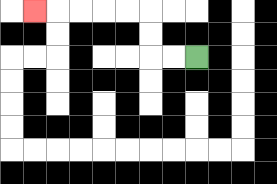{'start': '[8, 2]', 'end': '[1, 0]', 'path_directions': 'L,L,U,U,L,L,L,L,L', 'path_coordinates': '[[8, 2], [7, 2], [6, 2], [6, 1], [6, 0], [5, 0], [4, 0], [3, 0], [2, 0], [1, 0]]'}